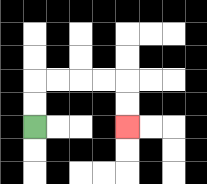{'start': '[1, 5]', 'end': '[5, 5]', 'path_directions': 'U,U,R,R,R,R,D,D', 'path_coordinates': '[[1, 5], [1, 4], [1, 3], [2, 3], [3, 3], [4, 3], [5, 3], [5, 4], [5, 5]]'}